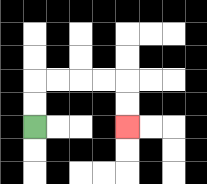{'start': '[1, 5]', 'end': '[5, 5]', 'path_directions': 'U,U,R,R,R,R,D,D', 'path_coordinates': '[[1, 5], [1, 4], [1, 3], [2, 3], [3, 3], [4, 3], [5, 3], [5, 4], [5, 5]]'}